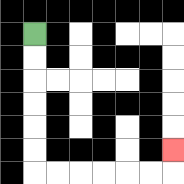{'start': '[1, 1]', 'end': '[7, 6]', 'path_directions': 'D,D,D,D,D,D,R,R,R,R,R,R,U', 'path_coordinates': '[[1, 1], [1, 2], [1, 3], [1, 4], [1, 5], [1, 6], [1, 7], [2, 7], [3, 7], [4, 7], [5, 7], [6, 7], [7, 7], [7, 6]]'}